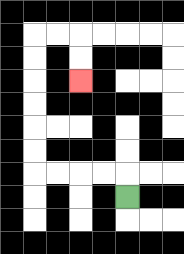{'start': '[5, 8]', 'end': '[3, 3]', 'path_directions': 'U,L,L,L,L,U,U,U,U,U,U,R,R,D,D', 'path_coordinates': '[[5, 8], [5, 7], [4, 7], [3, 7], [2, 7], [1, 7], [1, 6], [1, 5], [1, 4], [1, 3], [1, 2], [1, 1], [2, 1], [3, 1], [3, 2], [3, 3]]'}